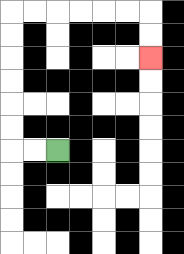{'start': '[2, 6]', 'end': '[6, 2]', 'path_directions': 'L,L,U,U,U,U,U,U,R,R,R,R,R,R,D,D', 'path_coordinates': '[[2, 6], [1, 6], [0, 6], [0, 5], [0, 4], [0, 3], [0, 2], [0, 1], [0, 0], [1, 0], [2, 0], [3, 0], [4, 0], [5, 0], [6, 0], [6, 1], [6, 2]]'}